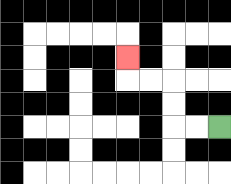{'start': '[9, 5]', 'end': '[5, 2]', 'path_directions': 'L,L,U,U,L,L,U', 'path_coordinates': '[[9, 5], [8, 5], [7, 5], [7, 4], [7, 3], [6, 3], [5, 3], [5, 2]]'}